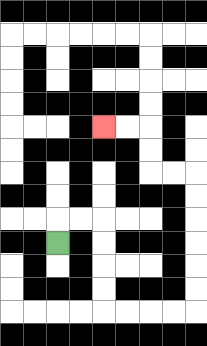{'start': '[2, 10]', 'end': '[4, 5]', 'path_directions': 'U,R,R,D,D,D,D,R,R,R,R,U,U,U,U,U,U,L,L,U,U,L,L', 'path_coordinates': '[[2, 10], [2, 9], [3, 9], [4, 9], [4, 10], [4, 11], [4, 12], [4, 13], [5, 13], [6, 13], [7, 13], [8, 13], [8, 12], [8, 11], [8, 10], [8, 9], [8, 8], [8, 7], [7, 7], [6, 7], [6, 6], [6, 5], [5, 5], [4, 5]]'}